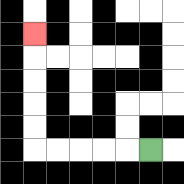{'start': '[6, 6]', 'end': '[1, 1]', 'path_directions': 'L,L,L,L,L,U,U,U,U,U', 'path_coordinates': '[[6, 6], [5, 6], [4, 6], [3, 6], [2, 6], [1, 6], [1, 5], [1, 4], [1, 3], [1, 2], [1, 1]]'}